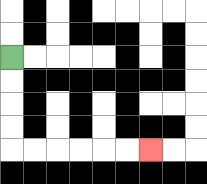{'start': '[0, 2]', 'end': '[6, 6]', 'path_directions': 'D,D,D,D,R,R,R,R,R,R', 'path_coordinates': '[[0, 2], [0, 3], [0, 4], [0, 5], [0, 6], [1, 6], [2, 6], [3, 6], [4, 6], [5, 6], [6, 6]]'}